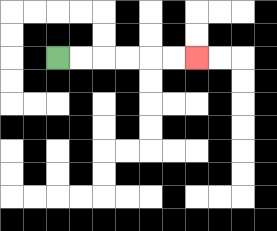{'start': '[2, 2]', 'end': '[8, 2]', 'path_directions': 'R,R,R,R,R,R', 'path_coordinates': '[[2, 2], [3, 2], [4, 2], [5, 2], [6, 2], [7, 2], [8, 2]]'}